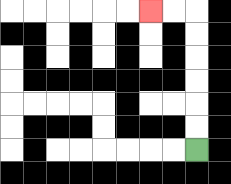{'start': '[8, 6]', 'end': '[6, 0]', 'path_directions': 'U,U,U,U,U,U,L,L', 'path_coordinates': '[[8, 6], [8, 5], [8, 4], [8, 3], [8, 2], [8, 1], [8, 0], [7, 0], [6, 0]]'}